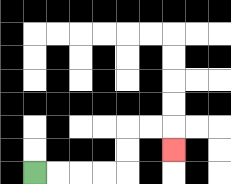{'start': '[1, 7]', 'end': '[7, 6]', 'path_directions': 'R,R,R,R,U,U,R,R,D', 'path_coordinates': '[[1, 7], [2, 7], [3, 7], [4, 7], [5, 7], [5, 6], [5, 5], [6, 5], [7, 5], [7, 6]]'}